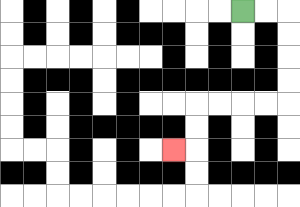{'start': '[10, 0]', 'end': '[7, 6]', 'path_directions': 'R,R,D,D,D,D,L,L,L,L,D,D,L', 'path_coordinates': '[[10, 0], [11, 0], [12, 0], [12, 1], [12, 2], [12, 3], [12, 4], [11, 4], [10, 4], [9, 4], [8, 4], [8, 5], [8, 6], [7, 6]]'}